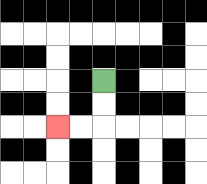{'start': '[4, 3]', 'end': '[2, 5]', 'path_directions': 'D,D,L,L', 'path_coordinates': '[[4, 3], [4, 4], [4, 5], [3, 5], [2, 5]]'}